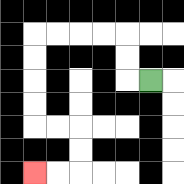{'start': '[6, 3]', 'end': '[1, 7]', 'path_directions': 'L,U,U,L,L,L,L,D,D,D,D,R,R,D,D,L,L', 'path_coordinates': '[[6, 3], [5, 3], [5, 2], [5, 1], [4, 1], [3, 1], [2, 1], [1, 1], [1, 2], [1, 3], [1, 4], [1, 5], [2, 5], [3, 5], [3, 6], [3, 7], [2, 7], [1, 7]]'}